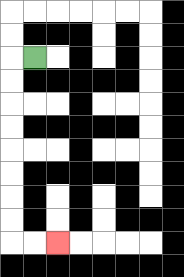{'start': '[1, 2]', 'end': '[2, 10]', 'path_directions': 'L,D,D,D,D,D,D,D,D,R,R', 'path_coordinates': '[[1, 2], [0, 2], [0, 3], [0, 4], [0, 5], [0, 6], [0, 7], [0, 8], [0, 9], [0, 10], [1, 10], [2, 10]]'}